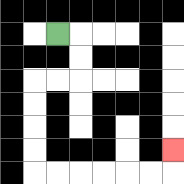{'start': '[2, 1]', 'end': '[7, 6]', 'path_directions': 'R,D,D,L,L,D,D,D,D,R,R,R,R,R,R,U', 'path_coordinates': '[[2, 1], [3, 1], [3, 2], [3, 3], [2, 3], [1, 3], [1, 4], [1, 5], [1, 6], [1, 7], [2, 7], [3, 7], [4, 7], [5, 7], [6, 7], [7, 7], [7, 6]]'}